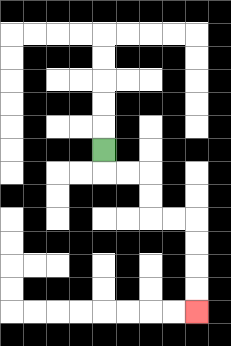{'start': '[4, 6]', 'end': '[8, 13]', 'path_directions': 'D,R,R,D,D,R,R,D,D,D,D', 'path_coordinates': '[[4, 6], [4, 7], [5, 7], [6, 7], [6, 8], [6, 9], [7, 9], [8, 9], [8, 10], [8, 11], [8, 12], [8, 13]]'}